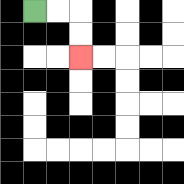{'start': '[1, 0]', 'end': '[3, 2]', 'path_directions': 'R,R,D,D', 'path_coordinates': '[[1, 0], [2, 0], [3, 0], [3, 1], [3, 2]]'}